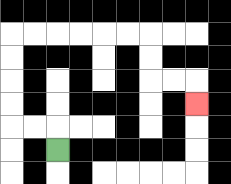{'start': '[2, 6]', 'end': '[8, 4]', 'path_directions': 'U,L,L,U,U,U,U,R,R,R,R,R,R,D,D,R,R,D', 'path_coordinates': '[[2, 6], [2, 5], [1, 5], [0, 5], [0, 4], [0, 3], [0, 2], [0, 1], [1, 1], [2, 1], [3, 1], [4, 1], [5, 1], [6, 1], [6, 2], [6, 3], [7, 3], [8, 3], [8, 4]]'}